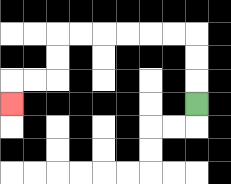{'start': '[8, 4]', 'end': '[0, 4]', 'path_directions': 'U,U,U,L,L,L,L,L,L,D,D,L,L,D', 'path_coordinates': '[[8, 4], [8, 3], [8, 2], [8, 1], [7, 1], [6, 1], [5, 1], [4, 1], [3, 1], [2, 1], [2, 2], [2, 3], [1, 3], [0, 3], [0, 4]]'}